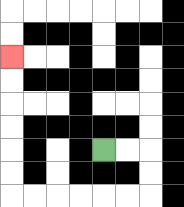{'start': '[4, 6]', 'end': '[0, 2]', 'path_directions': 'R,R,D,D,L,L,L,L,L,L,U,U,U,U,U,U', 'path_coordinates': '[[4, 6], [5, 6], [6, 6], [6, 7], [6, 8], [5, 8], [4, 8], [3, 8], [2, 8], [1, 8], [0, 8], [0, 7], [0, 6], [0, 5], [0, 4], [0, 3], [0, 2]]'}